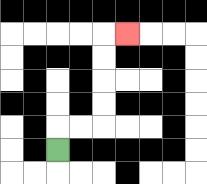{'start': '[2, 6]', 'end': '[5, 1]', 'path_directions': 'U,R,R,U,U,U,U,R', 'path_coordinates': '[[2, 6], [2, 5], [3, 5], [4, 5], [4, 4], [4, 3], [4, 2], [4, 1], [5, 1]]'}